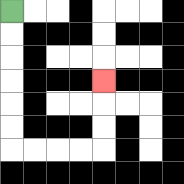{'start': '[0, 0]', 'end': '[4, 3]', 'path_directions': 'D,D,D,D,D,D,R,R,R,R,U,U,U', 'path_coordinates': '[[0, 0], [0, 1], [0, 2], [0, 3], [0, 4], [0, 5], [0, 6], [1, 6], [2, 6], [3, 6], [4, 6], [4, 5], [4, 4], [4, 3]]'}